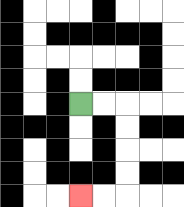{'start': '[3, 4]', 'end': '[3, 8]', 'path_directions': 'R,R,D,D,D,D,L,L', 'path_coordinates': '[[3, 4], [4, 4], [5, 4], [5, 5], [5, 6], [5, 7], [5, 8], [4, 8], [3, 8]]'}